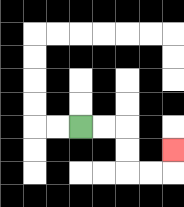{'start': '[3, 5]', 'end': '[7, 6]', 'path_directions': 'R,R,D,D,R,R,U', 'path_coordinates': '[[3, 5], [4, 5], [5, 5], [5, 6], [5, 7], [6, 7], [7, 7], [7, 6]]'}